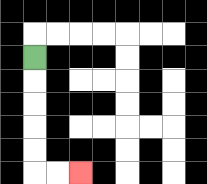{'start': '[1, 2]', 'end': '[3, 7]', 'path_directions': 'D,D,D,D,D,R,R', 'path_coordinates': '[[1, 2], [1, 3], [1, 4], [1, 5], [1, 6], [1, 7], [2, 7], [3, 7]]'}